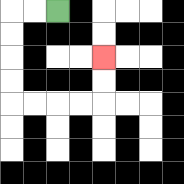{'start': '[2, 0]', 'end': '[4, 2]', 'path_directions': 'L,L,D,D,D,D,R,R,R,R,U,U', 'path_coordinates': '[[2, 0], [1, 0], [0, 0], [0, 1], [0, 2], [0, 3], [0, 4], [1, 4], [2, 4], [3, 4], [4, 4], [4, 3], [4, 2]]'}